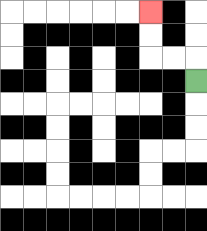{'start': '[8, 3]', 'end': '[6, 0]', 'path_directions': 'U,L,L,U,U', 'path_coordinates': '[[8, 3], [8, 2], [7, 2], [6, 2], [6, 1], [6, 0]]'}